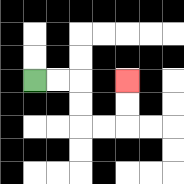{'start': '[1, 3]', 'end': '[5, 3]', 'path_directions': 'R,R,D,D,R,R,U,U', 'path_coordinates': '[[1, 3], [2, 3], [3, 3], [3, 4], [3, 5], [4, 5], [5, 5], [5, 4], [5, 3]]'}